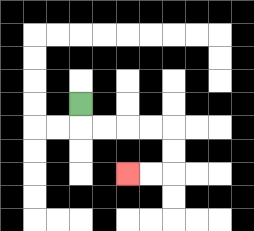{'start': '[3, 4]', 'end': '[5, 7]', 'path_directions': 'D,R,R,R,R,D,D,L,L', 'path_coordinates': '[[3, 4], [3, 5], [4, 5], [5, 5], [6, 5], [7, 5], [7, 6], [7, 7], [6, 7], [5, 7]]'}